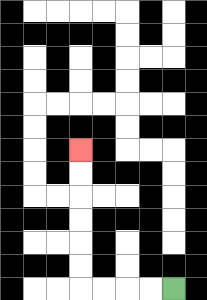{'start': '[7, 12]', 'end': '[3, 6]', 'path_directions': 'L,L,L,L,U,U,U,U,U,U', 'path_coordinates': '[[7, 12], [6, 12], [5, 12], [4, 12], [3, 12], [3, 11], [3, 10], [3, 9], [3, 8], [3, 7], [3, 6]]'}